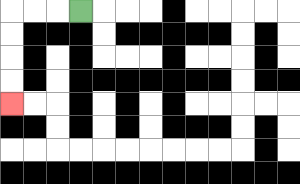{'start': '[3, 0]', 'end': '[0, 4]', 'path_directions': 'L,L,L,D,D,D,D', 'path_coordinates': '[[3, 0], [2, 0], [1, 0], [0, 0], [0, 1], [0, 2], [0, 3], [0, 4]]'}